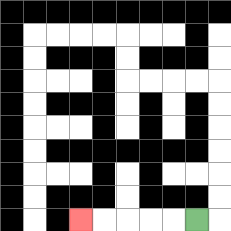{'start': '[8, 9]', 'end': '[3, 9]', 'path_directions': 'L,L,L,L,L', 'path_coordinates': '[[8, 9], [7, 9], [6, 9], [5, 9], [4, 9], [3, 9]]'}